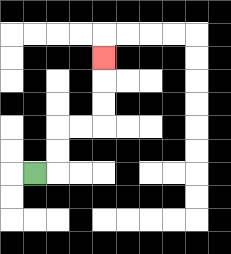{'start': '[1, 7]', 'end': '[4, 2]', 'path_directions': 'R,U,U,R,R,U,U,U', 'path_coordinates': '[[1, 7], [2, 7], [2, 6], [2, 5], [3, 5], [4, 5], [4, 4], [4, 3], [4, 2]]'}